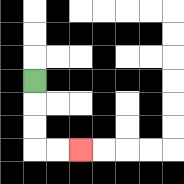{'start': '[1, 3]', 'end': '[3, 6]', 'path_directions': 'D,D,D,R,R', 'path_coordinates': '[[1, 3], [1, 4], [1, 5], [1, 6], [2, 6], [3, 6]]'}